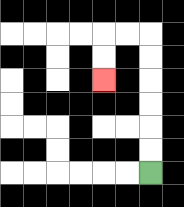{'start': '[6, 7]', 'end': '[4, 3]', 'path_directions': 'U,U,U,U,U,U,L,L,D,D', 'path_coordinates': '[[6, 7], [6, 6], [6, 5], [6, 4], [6, 3], [6, 2], [6, 1], [5, 1], [4, 1], [4, 2], [4, 3]]'}